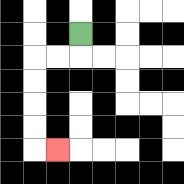{'start': '[3, 1]', 'end': '[2, 6]', 'path_directions': 'D,L,L,D,D,D,D,R', 'path_coordinates': '[[3, 1], [3, 2], [2, 2], [1, 2], [1, 3], [1, 4], [1, 5], [1, 6], [2, 6]]'}